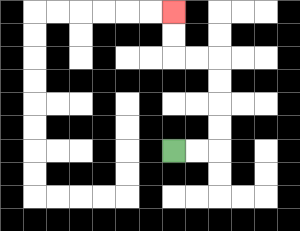{'start': '[7, 6]', 'end': '[7, 0]', 'path_directions': 'R,R,U,U,U,U,L,L,U,U', 'path_coordinates': '[[7, 6], [8, 6], [9, 6], [9, 5], [9, 4], [9, 3], [9, 2], [8, 2], [7, 2], [7, 1], [7, 0]]'}